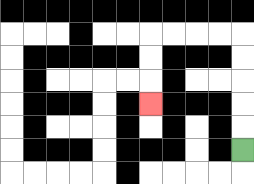{'start': '[10, 6]', 'end': '[6, 4]', 'path_directions': 'U,U,U,U,U,L,L,L,L,D,D,D', 'path_coordinates': '[[10, 6], [10, 5], [10, 4], [10, 3], [10, 2], [10, 1], [9, 1], [8, 1], [7, 1], [6, 1], [6, 2], [6, 3], [6, 4]]'}